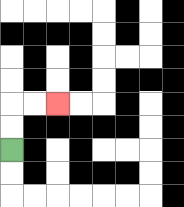{'start': '[0, 6]', 'end': '[2, 4]', 'path_directions': 'U,U,R,R', 'path_coordinates': '[[0, 6], [0, 5], [0, 4], [1, 4], [2, 4]]'}